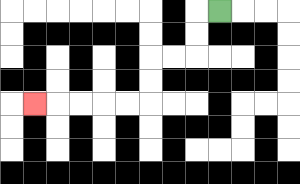{'start': '[9, 0]', 'end': '[1, 4]', 'path_directions': 'L,D,D,L,L,D,D,L,L,L,L,L', 'path_coordinates': '[[9, 0], [8, 0], [8, 1], [8, 2], [7, 2], [6, 2], [6, 3], [6, 4], [5, 4], [4, 4], [3, 4], [2, 4], [1, 4]]'}